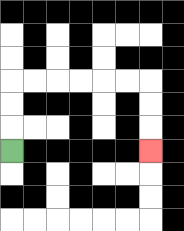{'start': '[0, 6]', 'end': '[6, 6]', 'path_directions': 'U,U,U,R,R,R,R,R,R,D,D,D', 'path_coordinates': '[[0, 6], [0, 5], [0, 4], [0, 3], [1, 3], [2, 3], [3, 3], [4, 3], [5, 3], [6, 3], [6, 4], [6, 5], [6, 6]]'}